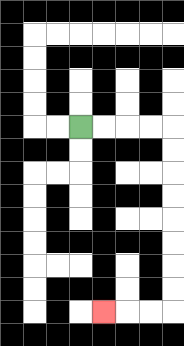{'start': '[3, 5]', 'end': '[4, 13]', 'path_directions': 'R,R,R,R,D,D,D,D,D,D,D,D,L,L,L', 'path_coordinates': '[[3, 5], [4, 5], [5, 5], [6, 5], [7, 5], [7, 6], [7, 7], [7, 8], [7, 9], [7, 10], [7, 11], [7, 12], [7, 13], [6, 13], [5, 13], [4, 13]]'}